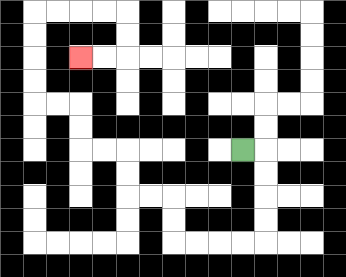{'start': '[10, 6]', 'end': '[3, 2]', 'path_directions': 'R,D,D,D,D,L,L,L,L,U,U,L,L,U,U,L,L,U,U,L,L,U,U,U,U,R,R,R,R,D,D,L,L', 'path_coordinates': '[[10, 6], [11, 6], [11, 7], [11, 8], [11, 9], [11, 10], [10, 10], [9, 10], [8, 10], [7, 10], [7, 9], [7, 8], [6, 8], [5, 8], [5, 7], [5, 6], [4, 6], [3, 6], [3, 5], [3, 4], [2, 4], [1, 4], [1, 3], [1, 2], [1, 1], [1, 0], [2, 0], [3, 0], [4, 0], [5, 0], [5, 1], [5, 2], [4, 2], [3, 2]]'}